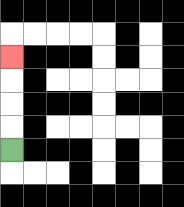{'start': '[0, 6]', 'end': '[0, 2]', 'path_directions': 'U,U,U,U', 'path_coordinates': '[[0, 6], [0, 5], [0, 4], [0, 3], [0, 2]]'}